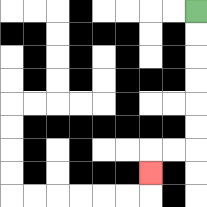{'start': '[8, 0]', 'end': '[6, 7]', 'path_directions': 'D,D,D,D,D,D,L,L,D', 'path_coordinates': '[[8, 0], [8, 1], [8, 2], [8, 3], [8, 4], [8, 5], [8, 6], [7, 6], [6, 6], [6, 7]]'}